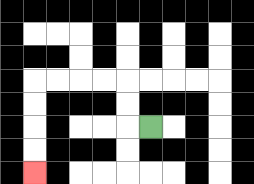{'start': '[6, 5]', 'end': '[1, 7]', 'path_directions': 'L,U,U,L,L,L,L,D,D,D,D', 'path_coordinates': '[[6, 5], [5, 5], [5, 4], [5, 3], [4, 3], [3, 3], [2, 3], [1, 3], [1, 4], [1, 5], [1, 6], [1, 7]]'}